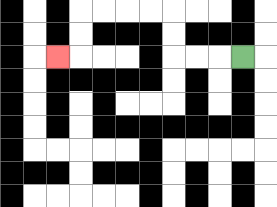{'start': '[10, 2]', 'end': '[2, 2]', 'path_directions': 'L,L,L,U,U,L,L,L,L,D,D,L', 'path_coordinates': '[[10, 2], [9, 2], [8, 2], [7, 2], [7, 1], [7, 0], [6, 0], [5, 0], [4, 0], [3, 0], [3, 1], [3, 2], [2, 2]]'}